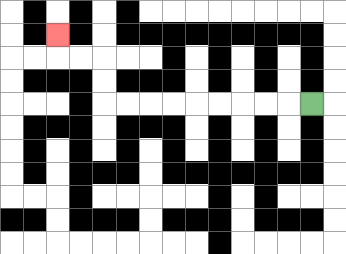{'start': '[13, 4]', 'end': '[2, 1]', 'path_directions': 'L,L,L,L,L,L,L,L,L,U,U,L,L,U', 'path_coordinates': '[[13, 4], [12, 4], [11, 4], [10, 4], [9, 4], [8, 4], [7, 4], [6, 4], [5, 4], [4, 4], [4, 3], [4, 2], [3, 2], [2, 2], [2, 1]]'}